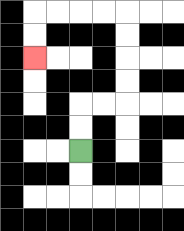{'start': '[3, 6]', 'end': '[1, 2]', 'path_directions': 'U,U,R,R,U,U,U,U,L,L,L,L,D,D', 'path_coordinates': '[[3, 6], [3, 5], [3, 4], [4, 4], [5, 4], [5, 3], [5, 2], [5, 1], [5, 0], [4, 0], [3, 0], [2, 0], [1, 0], [1, 1], [1, 2]]'}